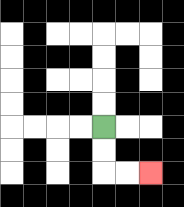{'start': '[4, 5]', 'end': '[6, 7]', 'path_directions': 'D,D,R,R', 'path_coordinates': '[[4, 5], [4, 6], [4, 7], [5, 7], [6, 7]]'}